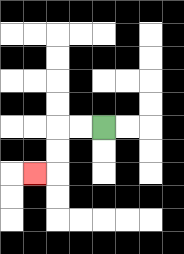{'start': '[4, 5]', 'end': '[1, 7]', 'path_directions': 'L,L,D,D,L', 'path_coordinates': '[[4, 5], [3, 5], [2, 5], [2, 6], [2, 7], [1, 7]]'}